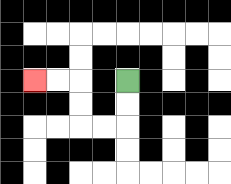{'start': '[5, 3]', 'end': '[1, 3]', 'path_directions': 'D,D,L,L,U,U,L,L', 'path_coordinates': '[[5, 3], [5, 4], [5, 5], [4, 5], [3, 5], [3, 4], [3, 3], [2, 3], [1, 3]]'}